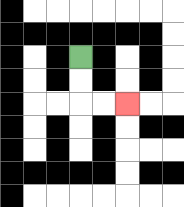{'start': '[3, 2]', 'end': '[5, 4]', 'path_directions': 'D,D,R,R', 'path_coordinates': '[[3, 2], [3, 3], [3, 4], [4, 4], [5, 4]]'}